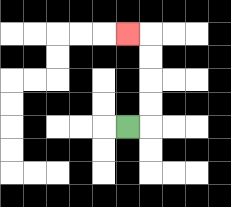{'start': '[5, 5]', 'end': '[5, 1]', 'path_directions': 'R,U,U,U,U,L', 'path_coordinates': '[[5, 5], [6, 5], [6, 4], [6, 3], [6, 2], [6, 1], [5, 1]]'}